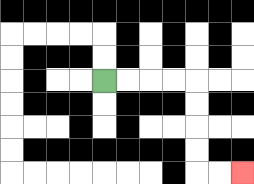{'start': '[4, 3]', 'end': '[10, 7]', 'path_directions': 'R,R,R,R,D,D,D,D,R,R', 'path_coordinates': '[[4, 3], [5, 3], [6, 3], [7, 3], [8, 3], [8, 4], [8, 5], [8, 6], [8, 7], [9, 7], [10, 7]]'}